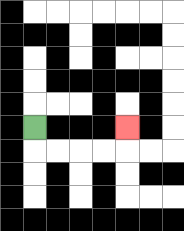{'start': '[1, 5]', 'end': '[5, 5]', 'path_directions': 'D,R,R,R,R,U', 'path_coordinates': '[[1, 5], [1, 6], [2, 6], [3, 6], [4, 6], [5, 6], [5, 5]]'}